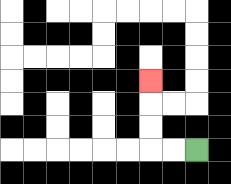{'start': '[8, 6]', 'end': '[6, 3]', 'path_directions': 'L,L,U,U,U', 'path_coordinates': '[[8, 6], [7, 6], [6, 6], [6, 5], [6, 4], [6, 3]]'}